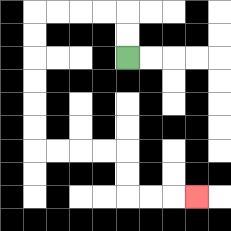{'start': '[5, 2]', 'end': '[8, 8]', 'path_directions': 'U,U,L,L,L,L,D,D,D,D,D,D,R,R,R,R,D,D,R,R,R', 'path_coordinates': '[[5, 2], [5, 1], [5, 0], [4, 0], [3, 0], [2, 0], [1, 0], [1, 1], [1, 2], [1, 3], [1, 4], [1, 5], [1, 6], [2, 6], [3, 6], [4, 6], [5, 6], [5, 7], [5, 8], [6, 8], [7, 8], [8, 8]]'}